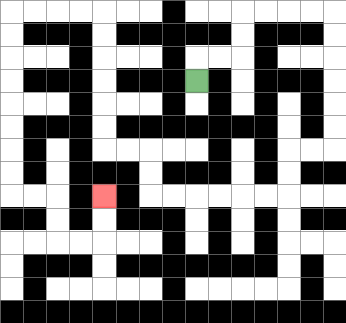{'start': '[8, 3]', 'end': '[4, 8]', 'path_directions': 'U,R,R,U,U,R,R,R,R,D,D,D,D,D,D,L,L,D,D,L,L,L,L,L,L,U,U,L,L,U,U,U,U,U,U,L,L,L,L,D,D,D,D,D,D,D,D,R,R,D,D,R,R,U,U', 'path_coordinates': '[[8, 3], [8, 2], [9, 2], [10, 2], [10, 1], [10, 0], [11, 0], [12, 0], [13, 0], [14, 0], [14, 1], [14, 2], [14, 3], [14, 4], [14, 5], [14, 6], [13, 6], [12, 6], [12, 7], [12, 8], [11, 8], [10, 8], [9, 8], [8, 8], [7, 8], [6, 8], [6, 7], [6, 6], [5, 6], [4, 6], [4, 5], [4, 4], [4, 3], [4, 2], [4, 1], [4, 0], [3, 0], [2, 0], [1, 0], [0, 0], [0, 1], [0, 2], [0, 3], [0, 4], [0, 5], [0, 6], [0, 7], [0, 8], [1, 8], [2, 8], [2, 9], [2, 10], [3, 10], [4, 10], [4, 9], [4, 8]]'}